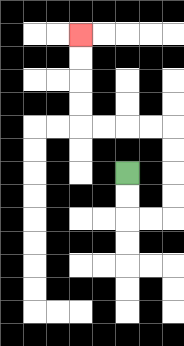{'start': '[5, 7]', 'end': '[3, 1]', 'path_directions': 'D,D,R,R,U,U,U,U,L,L,L,L,U,U,U,U', 'path_coordinates': '[[5, 7], [5, 8], [5, 9], [6, 9], [7, 9], [7, 8], [7, 7], [7, 6], [7, 5], [6, 5], [5, 5], [4, 5], [3, 5], [3, 4], [3, 3], [3, 2], [3, 1]]'}